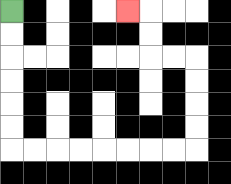{'start': '[0, 0]', 'end': '[5, 0]', 'path_directions': 'D,D,D,D,D,D,R,R,R,R,R,R,R,R,U,U,U,U,L,L,U,U,L', 'path_coordinates': '[[0, 0], [0, 1], [0, 2], [0, 3], [0, 4], [0, 5], [0, 6], [1, 6], [2, 6], [3, 6], [4, 6], [5, 6], [6, 6], [7, 6], [8, 6], [8, 5], [8, 4], [8, 3], [8, 2], [7, 2], [6, 2], [6, 1], [6, 0], [5, 0]]'}